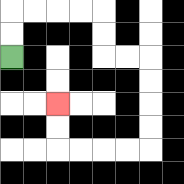{'start': '[0, 2]', 'end': '[2, 4]', 'path_directions': 'U,U,R,R,R,R,D,D,R,R,D,D,D,D,L,L,L,L,U,U', 'path_coordinates': '[[0, 2], [0, 1], [0, 0], [1, 0], [2, 0], [3, 0], [4, 0], [4, 1], [4, 2], [5, 2], [6, 2], [6, 3], [6, 4], [6, 5], [6, 6], [5, 6], [4, 6], [3, 6], [2, 6], [2, 5], [2, 4]]'}